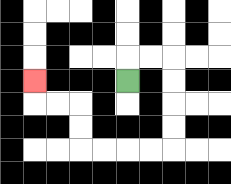{'start': '[5, 3]', 'end': '[1, 3]', 'path_directions': 'U,R,R,D,D,D,D,L,L,L,L,U,U,L,L,U', 'path_coordinates': '[[5, 3], [5, 2], [6, 2], [7, 2], [7, 3], [7, 4], [7, 5], [7, 6], [6, 6], [5, 6], [4, 6], [3, 6], [3, 5], [3, 4], [2, 4], [1, 4], [1, 3]]'}